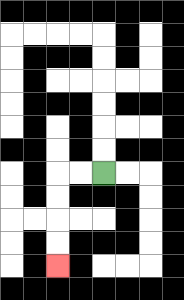{'start': '[4, 7]', 'end': '[2, 11]', 'path_directions': 'L,L,D,D,D,D', 'path_coordinates': '[[4, 7], [3, 7], [2, 7], [2, 8], [2, 9], [2, 10], [2, 11]]'}